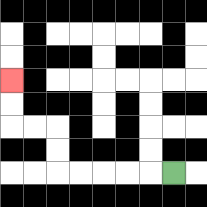{'start': '[7, 7]', 'end': '[0, 3]', 'path_directions': 'L,L,L,L,L,U,U,L,L,U,U', 'path_coordinates': '[[7, 7], [6, 7], [5, 7], [4, 7], [3, 7], [2, 7], [2, 6], [2, 5], [1, 5], [0, 5], [0, 4], [0, 3]]'}